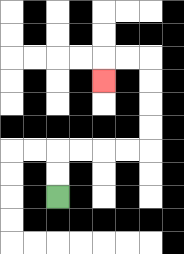{'start': '[2, 8]', 'end': '[4, 3]', 'path_directions': 'U,U,R,R,R,R,U,U,U,U,L,L,D', 'path_coordinates': '[[2, 8], [2, 7], [2, 6], [3, 6], [4, 6], [5, 6], [6, 6], [6, 5], [6, 4], [6, 3], [6, 2], [5, 2], [4, 2], [4, 3]]'}